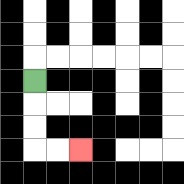{'start': '[1, 3]', 'end': '[3, 6]', 'path_directions': 'D,D,D,R,R', 'path_coordinates': '[[1, 3], [1, 4], [1, 5], [1, 6], [2, 6], [3, 6]]'}